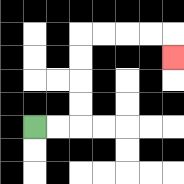{'start': '[1, 5]', 'end': '[7, 2]', 'path_directions': 'R,R,U,U,U,U,R,R,R,R,D', 'path_coordinates': '[[1, 5], [2, 5], [3, 5], [3, 4], [3, 3], [3, 2], [3, 1], [4, 1], [5, 1], [6, 1], [7, 1], [7, 2]]'}